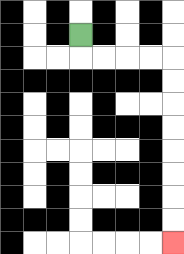{'start': '[3, 1]', 'end': '[7, 10]', 'path_directions': 'D,R,R,R,R,D,D,D,D,D,D,D,D', 'path_coordinates': '[[3, 1], [3, 2], [4, 2], [5, 2], [6, 2], [7, 2], [7, 3], [7, 4], [7, 5], [7, 6], [7, 7], [7, 8], [7, 9], [7, 10]]'}